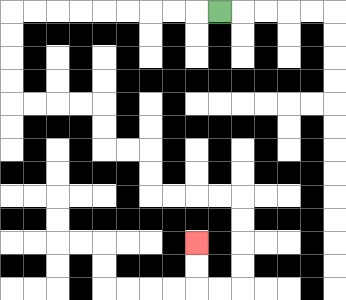{'start': '[9, 0]', 'end': '[8, 10]', 'path_directions': 'L,L,L,L,L,L,L,L,L,D,D,D,D,R,R,R,R,D,D,R,R,D,D,R,R,R,R,D,D,D,D,L,L,U,U', 'path_coordinates': '[[9, 0], [8, 0], [7, 0], [6, 0], [5, 0], [4, 0], [3, 0], [2, 0], [1, 0], [0, 0], [0, 1], [0, 2], [0, 3], [0, 4], [1, 4], [2, 4], [3, 4], [4, 4], [4, 5], [4, 6], [5, 6], [6, 6], [6, 7], [6, 8], [7, 8], [8, 8], [9, 8], [10, 8], [10, 9], [10, 10], [10, 11], [10, 12], [9, 12], [8, 12], [8, 11], [8, 10]]'}